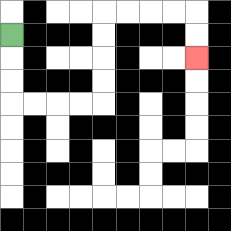{'start': '[0, 1]', 'end': '[8, 2]', 'path_directions': 'D,D,D,R,R,R,R,U,U,U,U,R,R,R,R,D,D', 'path_coordinates': '[[0, 1], [0, 2], [0, 3], [0, 4], [1, 4], [2, 4], [3, 4], [4, 4], [4, 3], [4, 2], [4, 1], [4, 0], [5, 0], [6, 0], [7, 0], [8, 0], [8, 1], [8, 2]]'}